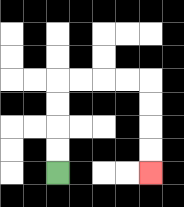{'start': '[2, 7]', 'end': '[6, 7]', 'path_directions': 'U,U,U,U,R,R,R,R,D,D,D,D', 'path_coordinates': '[[2, 7], [2, 6], [2, 5], [2, 4], [2, 3], [3, 3], [4, 3], [5, 3], [6, 3], [6, 4], [6, 5], [6, 6], [6, 7]]'}